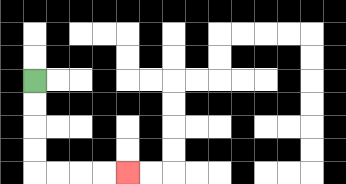{'start': '[1, 3]', 'end': '[5, 7]', 'path_directions': 'D,D,D,D,R,R,R,R', 'path_coordinates': '[[1, 3], [1, 4], [1, 5], [1, 6], [1, 7], [2, 7], [3, 7], [4, 7], [5, 7]]'}